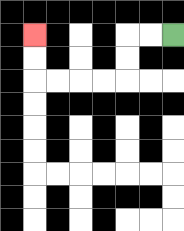{'start': '[7, 1]', 'end': '[1, 1]', 'path_directions': 'L,L,D,D,L,L,L,L,U,U', 'path_coordinates': '[[7, 1], [6, 1], [5, 1], [5, 2], [5, 3], [4, 3], [3, 3], [2, 3], [1, 3], [1, 2], [1, 1]]'}